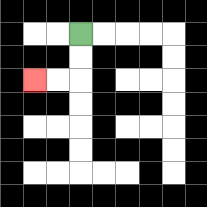{'start': '[3, 1]', 'end': '[1, 3]', 'path_directions': 'D,D,L,L', 'path_coordinates': '[[3, 1], [3, 2], [3, 3], [2, 3], [1, 3]]'}